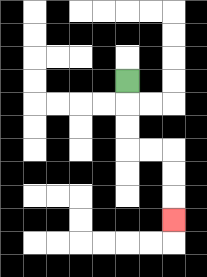{'start': '[5, 3]', 'end': '[7, 9]', 'path_directions': 'D,D,D,R,R,D,D,D', 'path_coordinates': '[[5, 3], [5, 4], [5, 5], [5, 6], [6, 6], [7, 6], [7, 7], [7, 8], [7, 9]]'}